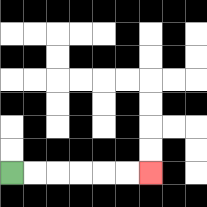{'start': '[0, 7]', 'end': '[6, 7]', 'path_directions': 'R,R,R,R,R,R', 'path_coordinates': '[[0, 7], [1, 7], [2, 7], [3, 7], [4, 7], [5, 7], [6, 7]]'}